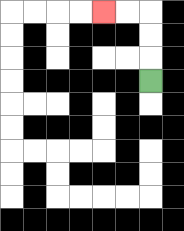{'start': '[6, 3]', 'end': '[4, 0]', 'path_directions': 'U,U,U,L,L', 'path_coordinates': '[[6, 3], [6, 2], [6, 1], [6, 0], [5, 0], [4, 0]]'}